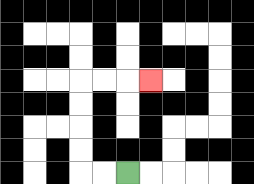{'start': '[5, 7]', 'end': '[6, 3]', 'path_directions': 'L,L,U,U,U,U,R,R,R', 'path_coordinates': '[[5, 7], [4, 7], [3, 7], [3, 6], [3, 5], [3, 4], [3, 3], [4, 3], [5, 3], [6, 3]]'}